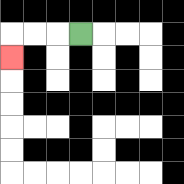{'start': '[3, 1]', 'end': '[0, 2]', 'path_directions': 'L,L,L,D', 'path_coordinates': '[[3, 1], [2, 1], [1, 1], [0, 1], [0, 2]]'}